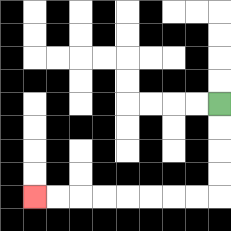{'start': '[9, 4]', 'end': '[1, 8]', 'path_directions': 'D,D,D,D,L,L,L,L,L,L,L,L', 'path_coordinates': '[[9, 4], [9, 5], [9, 6], [9, 7], [9, 8], [8, 8], [7, 8], [6, 8], [5, 8], [4, 8], [3, 8], [2, 8], [1, 8]]'}